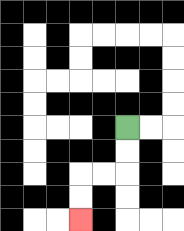{'start': '[5, 5]', 'end': '[3, 9]', 'path_directions': 'D,D,L,L,D,D', 'path_coordinates': '[[5, 5], [5, 6], [5, 7], [4, 7], [3, 7], [3, 8], [3, 9]]'}